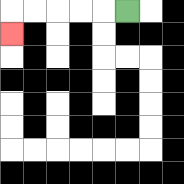{'start': '[5, 0]', 'end': '[0, 1]', 'path_directions': 'L,L,L,L,L,D', 'path_coordinates': '[[5, 0], [4, 0], [3, 0], [2, 0], [1, 0], [0, 0], [0, 1]]'}